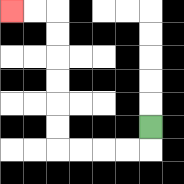{'start': '[6, 5]', 'end': '[0, 0]', 'path_directions': 'D,L,L,L,L,U,U,U,U,U,U,L,L', 'path_coordinates': '[[6, 5], [6, 6], [5, 6], [4, 6], [3, 6], [2, 6], [2, 5], [2, 4], [2, 3], [2, 2], [2, 1], [2, 0], [1, 0], [0, 0]]'}